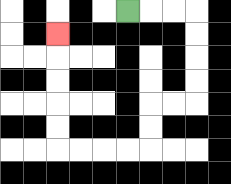{'start': '[5, 0]', 'end': '[2, 1]', 'path_directions': 'R,R,R,D,D,D,D,L,L,D,D,L,L,L,L,U,U,U,U,U', 'path_coordinates': '[[5, 0], [6, 0], [7, 0], [8, 0], [8, 1], [8, 2], [8, 3], [8, 4], [7, 4], [6, 4], [6, 5], [6, 6], [5, 6], [4, 6], [3, 6], [2, 6], [2, 5], [2, 4], [2, 3], [2, 2], [2, 1]]'}